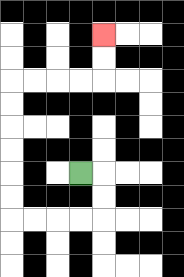{'start': '[3, 7]', 'end': '[4, 1]', 'path_directions': 'R,D,D,L,L,L,L,U,U,U,U,U,U,R,R,R,R,U,U', 'path_coordinates': '[[3, 7], [4, 7], [4, 8], [4, 9], [3, 9], [2, 9], [1, 9], [0, 9], [0, 8], [0, 7], [0, 6], [0, 5], [0, 4], [0, 3], [1, 3], [2, 3], [3, 3], [4, 3], [4, 2], [4, 1]]'}